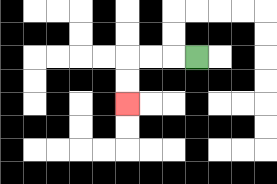{'start': '[8, 2]', 'end': '[5, 4]', 'path_directions': 'L,L,L,D,D', 'path_coordinates': '[[8, 2], [7, 2], [6, 2], [5, 2], [5, 3], [5, 4]]'}